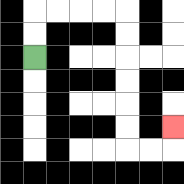{'start': '[1, 2]', 'end': '[7, 5]', 'path_directions': 'U,U,R,R,R,R,D,D,D,D,D,D,R,R,U', 'path_coordinates': '[[1, 2], [1, 1], [1, 0], [2, 0], [3, 0], [4, 0], [5, 0], [5, 1], [5, 2], [5, 3], [5, 4], [5, 5], [5, 6], [6, 6], [7, 6], [7, 5]]'}